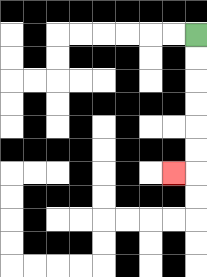{'start': '[8, 1]', 'end': '[7, 7]', 'path_directions': 'D,D,D,D,D,D,L', 'path_coordinates': '[[8, 1], [8, 2], [8, 3], [8, 4], [8, 5], [8, 6], [8, 7], [7, 7]]'}